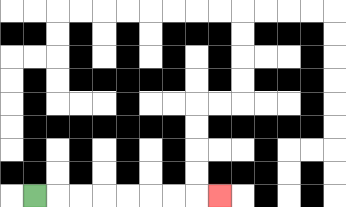{'start': '[1, 8]', 'end': '[9, 8]', 'path_directions': 'R,R,R,R,R,R,R,R', 'path_coordinates': '[[1, 8], [2, 8], [3, 8], [4, 8], [5, 8], [6, 8], [7, 8], [8, 8], [9, 8]]'}